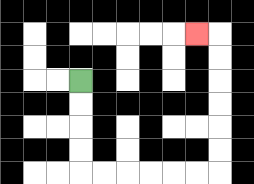{'start': '[3, 3]', 'end': '[8, 1]', 'path_directions': 'D,D,D,D,R,R,R,R,R,R,U,U,U,U,U,U,L', 'path_coordinates': '[[3, 3], [3, 4], [3, 5], [3, 6], [3, 7], [4, 7], [5, 7], [6, 7], [7, 7], [8, 7], [9, 7], [9, 6], [9, 5], [9, 4], [9, 3], [9, 2], [9, 1], [8, 1]]'}